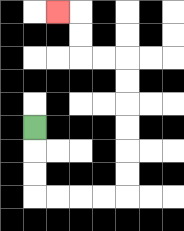{'start': '[1, 5]', 'end': '[2, 0]', 'path_directions': 'D,D,D,R,R,R,R,U,U,U,U,U,U,L,L,U,U,L', 'path_coordinates': '[[1, 5], [1, 6], [1, 7], [1, 8], [2, 8], [3, 8], [4, 8], [5, 8], [5, 7], [5, 6], [5, 5], [5, 4], [5, 3], [5, 2], [4, 2], [3, 2], [3, 1], [3, 0], [2, 0]]'}